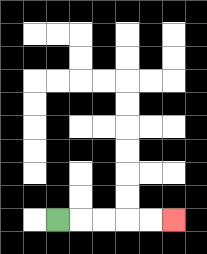{'start': '[2, 9]', 'end': '[7, 9]', 'path_directions': 'R,R,R,R,R', 'path_coordinates': '[[2, 9], [3, 9], [4, 9], [5, 9], [6, 9], [7, 9]]'}